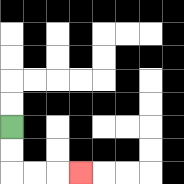{'start': '[0, 5]', 'end': '[3, 7]', 'path_directions': 'D,D,R,R,R', 'path_coordinates': '[[0, 5], [0, 6], [0, 7], [1, 7], [2, 7], [3, 7]]'}